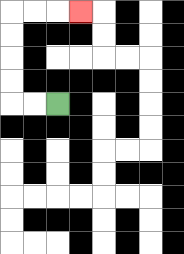{'start': '[2, 4]', 'end': '[3, 0]', 'path_directions': 'L,L,U,U,U,U,R,R,R', 'path_coordinates': '[[2, 4], [1, 4], [0, 4], [0, 3], [0, 2], [0, 1], [0, 0], [1, 0], [2, 0], [3, 0]]'}